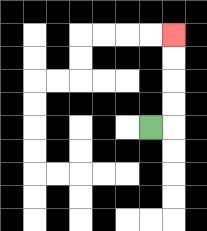{'start': '[6, 5]', 'end': '[7, 1]', 'path_directions': 'R,U,U,U,U', 'path_coordinates': '[[6, 5], [7, 5], [7, 4], [7, 3], [7, 2], [7, 1]]'}